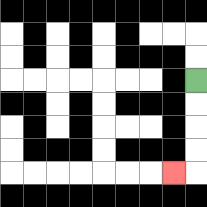{'start': '[8, 3]', 'end': '[7, 7]', 'path_directions': 'D,D,D,D,L', 'path_coordinates': '[[8, 3], [8, 4], [8, 5], [8, 6], [8, 7], [7, 7]]'}